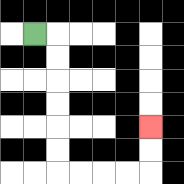{'start': '[1, 1]', 'end': '[6, 5]', 'path_directions': 'R,D,D,D,D,D,D,R,R,R,R,U,U', 'path_coordinates': '[[1, 1], [2, 1], [2, 2], [2, 3], [2, 4], [2, 5], [2, 6], [2, 7], [3, 7], [4, 7], [5, 7], [6, 7], [6, 6], [6, 5]]'}